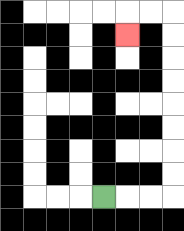{'start': '[4, 8]', 'end': '[5, 1]', 'path_directions': 'R,R,R,U,U,U,U,U,U,U,U,L,L,D', 'path_coordinates': '[[4, 8], [5, 8], [6, 8], [7, 8], [7, 7], [7, 6], [7, 5], [7, 4], [7, 3], [7, 2], [7, 1], [7, 0], [6, 0], [5, 0], [5, 1]]'}